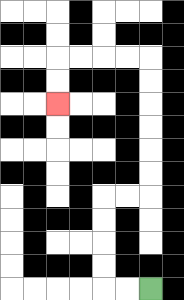{'start': '[6, 12]', 'end': '[2, 4]', 'path_directions': 'L,L,U,U,U,U,R,R,U,U,U,U,U,U,L,L,L,L,D,D', 'path_coordinates': '[[6, 12], [5, 12], [4, 12], [4, 11], [4, 10], [4, 9], [4, 8], [5, 8], [6, 8], [6, 7], [6, 6], [6, 5], [6, 4], [6, 3], [6, 2], [5, 2], [4, 2], [3, 2], [2, 2], [2, 3], [2, 4]]'}